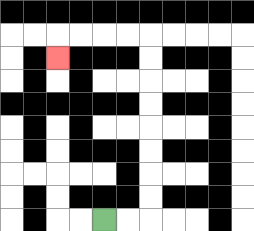{'start': '[4, 9]', 'end': '[2, 2]', 'path_directions': 'R,R,U,U,U,U,U,U,U,U,L,L,L,L,D', 'path_coordinates': '[[4, 9], [5, 9], [6, 9], [6, 8], [6, 7], [6, 6], [6, 5], [6, 4], [6, 3], [6, 2], [6, 1], [5, 1], [4, 1], [3, 1], [2, 1], [2, 2]]'}